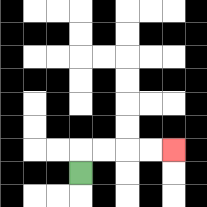{'start': '[3, 7]', 'end': '[7, 6]', 'path_directions': 'U,R,R,R,R', 'path_coordinates': '[[3, 7], [3, 6], [4, 6], [5, 6], [6, 6], [7, 6]]'}